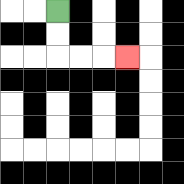{'start': '[2, 0]', 'end': '[5, 2]', 'path_directions': 'D,D,R,R,R', 'path_coordinates': '[[2, 0], [2, 1], [2, 2], [3, 2], [4, 2], [5, 2]]'}